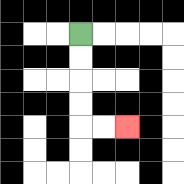{'start': '[3, 1]', 'end': '[5, 5]', 'path_directions': 'D,D,D,D,R,R', 'path_coordinates': '[[3, 1], [3, 2], [3, 3], [3, 4], [3, 5], [4, 5], [5, 5]]'}